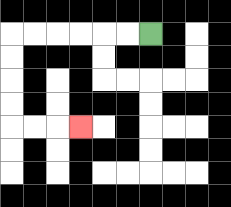{'start': '[6, 1]', 'end': '[3, 5]', 'path_directions': 'L,L,L,L,L,L,D,D,D,D,R,R,R', 'path_coordinates': '[[6, 1], [5, 1], [4, 1], [3, 1], [2, 1], [1, 1], [0, 1], [0, 2], [0, 3], [0, 4], [0, 5], [1, 5], [2, 5], [3, 5]]'}